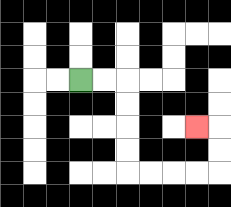{'start': '[3, 3]', 'end': '[8, 5]', 'path_directions': 'R,R,D,D,D,D,R,R,R,R,U,U,L', 'path_coordinates': '[[3, 3], [4, 3], [5, 3], [5, 4], [5, 5], [5, 6], [5, 7], [6, 7], [7, 7], [8, 7], [9, 7], [9, 6], [9, 5], [8, 5]]'}